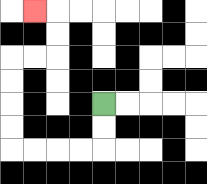{'start': '[4, 4]', 'end': '[1, 0]', 'path_directions': 'D,D,L,L,L,L,U,U,U,U,R,R,U,U,L', 'path_coordinates': '[[4, 4], [4, 5], [4, 6], [3, 6], [2, 6], [1, 6], [0, 6], [0, 5], [0, 4], [0, 3], [0, 2], [1, 2], [2, 2], [2, 1], [2, 0], [1, 0]]'}